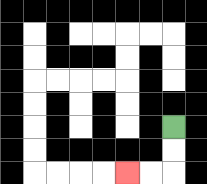{'start': '[7, 5]', 'end': '[5, 7]', 'path_directions': 'D,D,L,L', 'path_coordinates': '[[7, 5], [7, 6], [7, 7], [6, 7], [5, 7]]'}